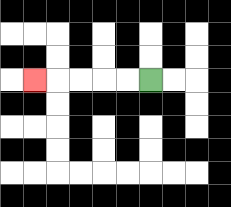{'start': '[6, 3]', 'end': '[1, 3]', 'path_directions': 'L,L,L,L,L', 'path_coordinates': '[[6, 3], [5, 3], [4, 3], [3, 3], [2, 3], [1, 3]]'}